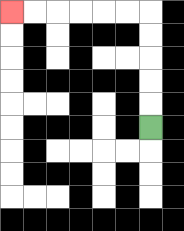{'start': '[6, 5]', 'end': '[0, 0]', 'path_directions': 'U,U,U,U,U,L,L,L,L,L,L', 'path_coordinates': '[[6, 5], [6, 4], [6, 3], [6, 2], [6, 1], [6, 0], [5, 0], [4, 0], [3, 0], [2, 0], [1, 0], [0, 0]]'}